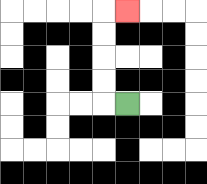{'start': '[5, 4]', 'end': '[5, 0]', 'path_directions': 'L,U,U,U,U,R', 'path_coordinates': '[[5, 4], [4, 4], [4, 3], [4, 2], [4, 1], [4, 0], [5, 0]]'}